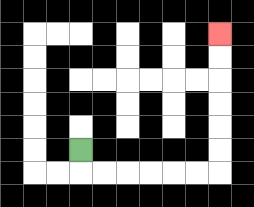{'start': '[3, 6]', 'end': '[9, 1]', 'path_directions': 'D,R,R,R,R,R,R,U,U,U,U,U,U', 'path_coordinates': '[[3, 6], [3, 7], [4, 7], [5, 7], [6, 7], [7, 7], [8, 7], [9, 7], [9, 6], [9, 5], [9, 4], [9, 3], [9, 2], [9, 1]]'}